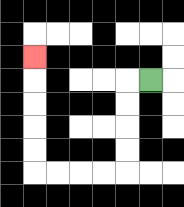{'start': '[6, 3]', 'end': '[1, 2]', 'path_directions': 'L,D,D,D,D,L,L,L,L,U,U,U,U,U', 'path_coordinates': '[[6, 3], [5, 3], [5, 4], [5, 5], [5, 6], [5, 7], [4, 7], [3, 7], [2, 7], [1, 7], [1, 6], [1, 5], [1, 4], [1, 3], [1, 2]]'}